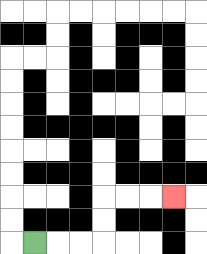{'start': '[1, 10]', 'end': '[7, 8]', 'path_directions': 'R,R,R,U,U,R,R,R', 'path_coordinates': '[[1, 10], [2, 10], [3, 10], [4, 10], [4, 9], [4, 8], [5, 8], [6, 8], [7, 8]]'}